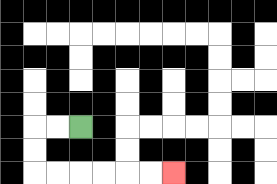{'start': '[3, 5]', 'end': '[7, 7]', 'path_directions': 'L,L,D,D,R,R,R,R,R,R', 'path_coordinates': '[[3, 5], [2, 5], [1, 5], [1, 6], [1, 7], [2, 7], [3, 7], [4, 7], [5, 7], [6, 7], [7, 7]]'}